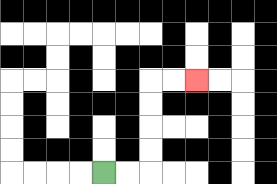{'start': '[4, 7]', 'end': '[8, 3]', 'path_directions': 'R,R,U,U,U,U,R,R', 'path_coordinates': '[[4, 7], [5, 7], [6, 7], [6, 6], [6, 5], [6, 4], [6, 3], [7, 3], [8, 3]]'}